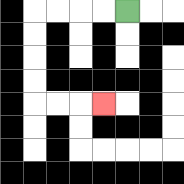{'start': '[5, 0]', 'end': '[4, 4]', 'path_directions': 'L,L,L,L,D,D,D,D,R,R,R', 'path_coordinates': '[[5, 0], [4, 0], [3, 0], [2, 0], [1, 0], [1, 1], [1, 2], [1, 3], [1, 4], [2, 4], [3, 4], [4, 4]]'}